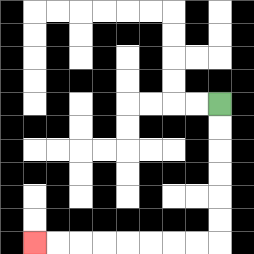{'start': '[9, 4]', 'end': '[1, 10]', 'path_directions': 'D,D,D,D,D,D,L,L,L,L,L,L,L,L', 'path_coordinates': '[[9, 4], [9, 5], [9, 6], [9, 7], [9, 8], [9, 9], [9, 10], [8, 10], [7, 10], [6, 10], [5, 10], [4, 10], [3, 10], [2, 10], [1, 10]]'}